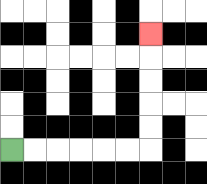{'start': '[0, 6]', 'end': '[6, 1]', 'path_directions': 'R,R,R,R,R,R,U,U,U,U,U', 'path_coordinates': '[[0, 6], [1, 6], [2, 6], [3, 6], [4, 6], [5, 6], [6, 6], [6, 5], [6, 4], [6, 3], [6, 2], [6, 1]]'}